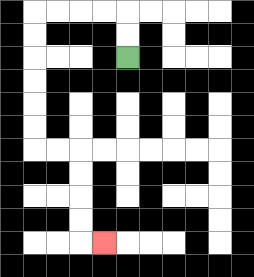{'start': '[5, 2]', 'end': '[4, 10]', 'path_directions': 'U,U,L,L,L,L,D,D,D,D,D,D,R,R,D,D,D,D,R', 'path_coordinates': '[[5, 2], [5, 1], [5, 0], [4, 0], [3, 0], [2, 0], [1, 0], [1, 1], [1, 2], [1, 3], [1, 4], [1, 5], [1, 6], [2, 6], [3, 6], [3, 7], [3, 8], [3, 9], [3, 10], [4, 10]]'}